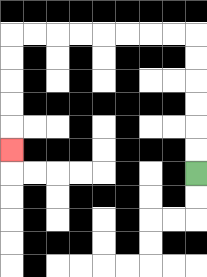{'start': '[8, 7]', 'end': '[0, 6]', 'path_directions': 'U,U,U,U,U,U,L,L,L,L,L,L,L,L,D,D,D,D,D', 'path_coordinates': '[[8, 7], [8, 6], [8, 5], [8, 4], [8, 3], [8, 2], [8, 1], [7, 1], [6, 1], [5, 1], [4, 1], [3, 1], [2, 1], [1, 1], [0, 1], [0, 2], [0, 3], [0, 4], [0, 5], [0, 6]]'}